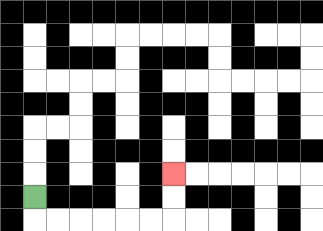{'start': '[1, 8]', 'end': '[7, 7]', 'path_directions': 'D,R,R,R,R,R,R,U,U', 'path_coordinates': '[[1, 8], [1, 9], [2, 9], [3, 9], [4, 9], [5, 9], [6, 9], [7, 9], [7, 8], [7, 7]]'}